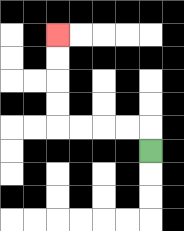{'start': '[6, 6]', 'end': '[2, 1]', 'path_directions': 'U,L,L,L,L,U,U,U,U', 'path_coordinates': '[[6, 6], [6, 5], [5, 5], [4, 5], [3, 5], [2, 5], [2, 4], [2, 3], [2, 2], [2, 1]]'}